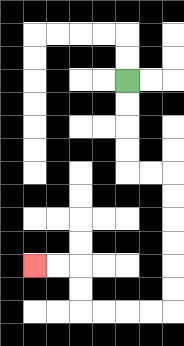{'start': '[5, 3]', 'end': '[1, 11]', 'path_directions': 'D,D,D,D,R,R,D,D,D,D,D,D,L,L,L,L,U,U,L,L', 'path_coordinates': '[[5, 3], [5, 4], [5, 5], [5, 6], [5, 7], [6, 7], [7, 7], [7, 8], [7, 9], [7, 10], [7, 11], [7, 12], [7, 13], [6, 13], [5, 13], [4, 13], [3, 13], [3, 12], [3, 11], [2, 11], [1, 11]]'}